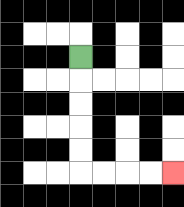{'start': '[3, 2]', 'end': '[7, 7]', 'path_directions': 'D,D,D,D,D,R,R,R,R', 'path_coordinates': '[[3, 2], [3, 3], [3, 4], [3, 5], [3, 6], [3, 7], [4, 7], [5, 7], [6, 7], [7, 7]]'}